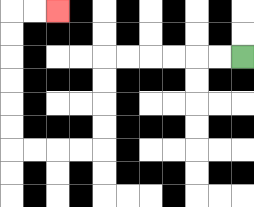{'start': '[10, 2]', 'end': '[2, 0]', 'path_directions': 'L,L,L,L,L,L,D,D,D,D,L,L,L,L,U,U,U,U,U,U,R,R', 'path_coordinates': '[[10, 2], [9, 2], [8, 2], [7, 2], [6, 2], [5, 2], [4, 2], [4, 3], [4, 4], [4, 5], [4, 6], [3, 6], [2, 6], [1, 6], [0, 6], [0, 5], [0, 4], [0, 3], [0, 2], [0, 1], [0, 0], [1, 0], [2, 0]]'}